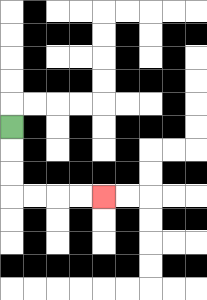{'start': '[0, 5]', 'end': '[4, 8]', 'path_directions': 'D,D,D,R,R,R,R', 'path_coordinates': '[[0, 5], [0, 6], [0, 7], [0, 8], [1, 8], [2, 8], [3, 8], [4, 8]]'}